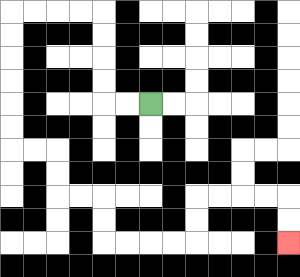{'start': '[6, 4]', 'end': '[12, 10]', 'path_directions': 'L,L,U,U,U,U,L,L,L,L,D,D,D,D,D,D,R,R,D,D,R,R,D,D,R,R,R,R,U,U,R,R,R,R,D,D', 'path_coordinates': '[[6, 4], [5, 4], [4, 4], [4, 3], [4, 2], [4, 1], [4, 0], [3, 0], [2, 0], [1, 0], [0, 0], [0, 1], [0, 2], [0, 3], [0, 4], [0, 5], [0, 6], [1, 6], [2, 6], [2, 7], [2, 8], [3, 8], [4, 8], [4, 9], [4, 10], [5, 10], [6, 10], [7, 10], [8, 10], [8, 9], [8, 8], [9, 8], [10, 8], [11, 8], [12, 8], [12, 9], [12, 10]]'}